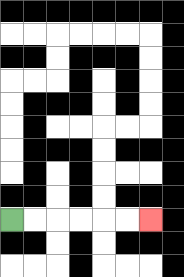{'start': '[0, 9]', 'end': '[6, 9]', 'path_directions': 'R,R,R,R,R,R', 'path_coordinates': '[[0, 9], [1, 9], [2, 9], [3, 9], [4, 9], [5, 9], [6, 9]]'}